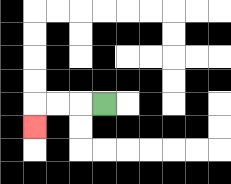{'start': '[4, 4]', 'end': '[1, 5]', 'path_directions': 'L,L,L,D', 'path_coordinates': '[[4, 4], [3, 4], [2, 4], [1, 4], [1, 5]]'}